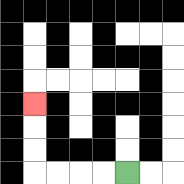{'start': '[5, 7]', 'end': '[1, 4]', 'path_directions': 'L,L,L,L,U,U,U', 'path_coordinates': '[[5, 7], [4, 7], [3, 7], [2, 7], [1, 7], [1, 6], [1, 5], [1, 4]]'}